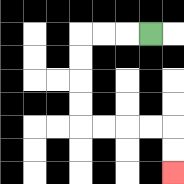{'start': '[6, 1]', 'end': '[7, 7]', 'path_directions': 'L,L,L,D,D,D,D,R,R,R,R,D,D', 'path_coordinates': '[[6, 1], [5, 1], [4, 1], [3, 1], [3, 2], [3, 3], [3, 4], [3, 5], [4, 5], [5, 5], [6, 5], [7, 5], [7, 6], [7, 7]]'}